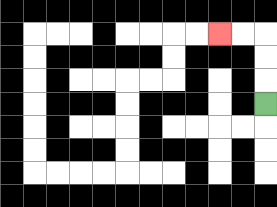{'start': '[11, 4]', 'end': '[9, 1]', 'path_directions': 'U,U,U,L,L', 'path_coordinates': '[[11, 4], [11, 3], [11, 2], [11, 1], [10, 1], [9, 1]]'}